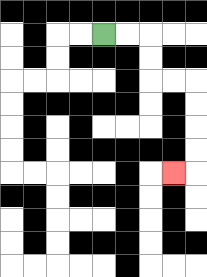{'start': '[4, 1]', 'end': '[7, 7]', 'path_directions': 'R,R,D,D,R,R,D,D,D,D,L', 'path_coordinates': '[[4, 1], [5, 1], [6, 1], [6, 2], [6, 3], [7, 3], [8, 3], [8, 4], [8, 5], [8, 6], [8, 7], [7, 7]]'}